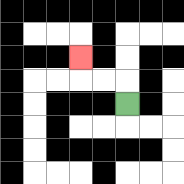{'start': '[5, 4]', 'end': '[3, 2]', 'path_directions': 'U,L,L,U', 'path_coordinates': '[[5, 4], [5, 3], [4, 3], [3, 3], [3, 2]]'}